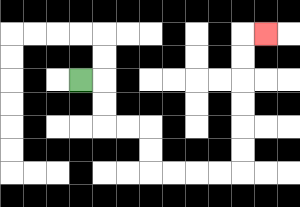{'start': '[3, 3]', 'end': '[11, 1]', 'path_directions': 'R,D,D,R,R,D,D,R,R,R,R,U,U,U,U,U,U,R', 'path_coordinates': '[[3, 3], [4, 3], [4, 4], [4, 5], [5, 5], [6, 5], [6, 6], [6, 7], [7, 7], [8, 7], [9, 7], [10, 7], [10, 6], [10, 5], [10, 4], [10, 3], [10, 2], [10, 1], [11, 1]]'}